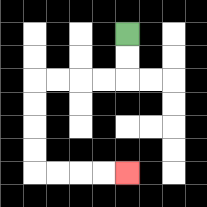{'start': '[5, 1]', 'end': '[5, 7]', 'path_directions': 'D,D,L,L,L,L,D,D,D,D,R,R,R,R', 'path_coordinates': '[[5, 1], [5, 2], [5, 3], [4, 3], [3, 3], [2, 3], [1, 3], [1, 4], [1, 5], [1, 6], [1, 7], [2, 7], [3, 7], [4, 7], [5, 7]]'}